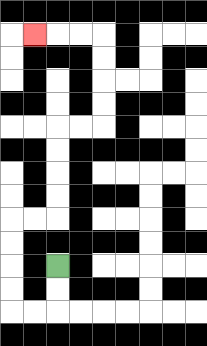{'start': '[2, 11]', 'end': '[1, 1]', 'path_directions': 'D,D,L,L,U,U,U,U,R,R,U,U,U,U,R,R,U,U,U,U,L,L,L', 'path_coordinates': '[[2, 11], [2, 12], [2, 13], [1, 13], [0, 13], [0, 12], [0, 11], [0, 10], [0, 9], [1, 9], [2, 9], [2, 8], [2, 7], [2, 6], [2, 5], [3, 5], [4, 5], [4, 4], [4, 3], [4, 2], [4, 1], [3, 1], [2, 1], [1, 1]]'}